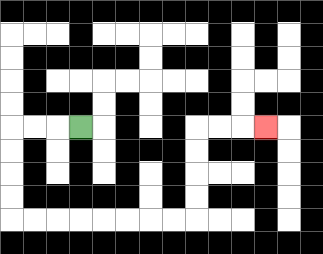{'start': '[3, 5]', 'end': '[11, 5]', 'path_directions': 'L,L,L,D,D,D,D,R,R,R,R,R,R,R,R,U,U,U,U,R,R,R', 'path_coordinates': '[[3, 5], [2, 5], [1, 5], [0, 5], [0, 6], [0, 7], [0, 8], [0, 9], [1, 9], [2, 9], [3, 9], [4, 9], [5, 9], [6, 9], [7, 9], [8, 9], [8, 8], [8, 7], [8, 6], [8, 5], [9, 5], [10, 5], [11, 5]]'}